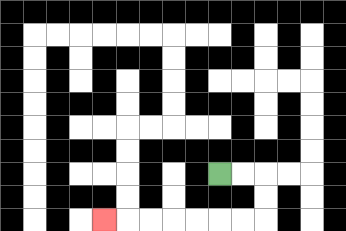{'start': '[9, 7]', 'end': '[4, 9]', 'path_directions': 'R,R,D,D,L,L,L,L,L,L,L', 'path_coordinates': '[[9, 7], [10, 7], [11, 7], [11, 8], [11, 9], [10, 9], [9, 9], [8, 9], [7, 9], [6, 9], [5, 9], [4, 9]]'}